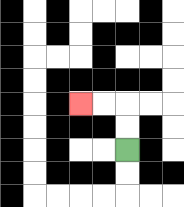{'start': '[5, 6]', 'end': '[3, 4]', 'path_directions': 'U,U,L,L', 'path_coordinates': '[[5, 6], [5, 5], [5, 4], [4, 4], [3, 4]]'}